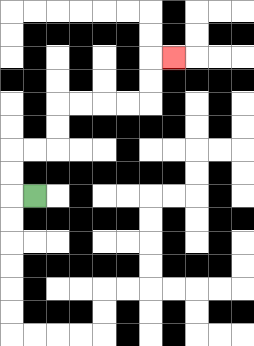{'start': '[1, 8]', 'end': '[7, 2]', 'path_directions': 'L,U,U,R,R,U,U,R,R,R,R,U,U,R', 'path_coordinates': '[[1, 8], [0, 8], [0, 7], [0, 6], [1, 6], [2, 6], [2, 5], [2, 4], [3, 4], [4, 4], [5, 4], [6, 4], [6, 3], [6, 2], [7, 2]]'}